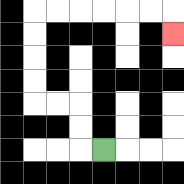{'start': '[4, 6]', 'end': '[7, 1]', 'path_directions': 'L,U,U,L,L,U,U,U,U,R,R,R,R,R,R,D', 'path_coordinates': '[[4, 6], [3, 6], [3, 5], [3, 4], [2, 4], [1, 4], [1, 3], [1, 2], [1, 1], [1, 0], [2, 0], [3, 0], [4, 0], [5, 0], [6, 0], [7, 0], [7, 1]]'}